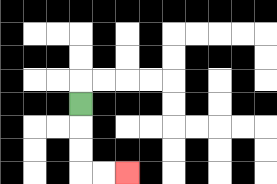{'start': '[3, 4]', 'end': '[5, 7]', 'path_directions': 'D,D,D,R,R', 'path_coordinates': '[[3, 4], [3, 5], [3, 6], [3, 7], [4, 7], [5, 7]]'}